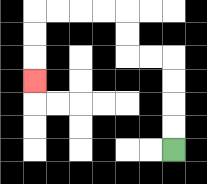{'start': '[7, 6]', 'end': '[1, 3]', 'path_directions': 'U,U,U,U,L,L,U,U,L,L,L,L,D,D,D', 'path_coordinates': '[[7, 6], [7, 5], [7, 4], [7, 3], [7, 2], [6, 2], [5, 2], [5, 1], [5, 0], [4, 0], [3, 0], [2, 0], [1, 0], [1, 1], [1, 2], [1, 3]]'}